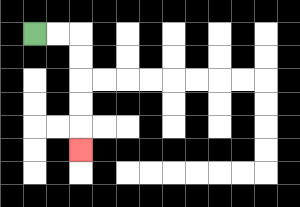{'start': '[1, 1]', 'end': '[3, 6]', 'path_directions': 'R,R,D,D,D,D,D', 'path_coordinates': '[[1, 1], [2, 1], [3, 1], [3, 2], [3, 3], [3, 4], [3, 5], [3, 6]]'}